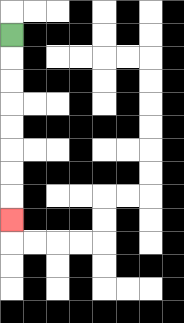{'start': '[0, 1]', 'end': '[0, 9]', 'path_directions': 'D,D,D,D,D,D,D,D', 'path_coordinates': '[[0, 1], [0, 2], [0, 3], [0, 4], [0, 5], [0, 6], [0, 7], [0, 8], [0, 9]]'}